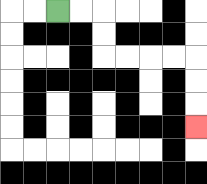{'start': '[2, 0]', 'end': '[8, 5]', 'path_directions': 'R,R,D,D,R,R,R,R,D,D,D', 'path_coordinates': '[[2, 0], [3, 0], [4, 0], [4, 1], [4, 2], [5, 2], [6, 2], [7, 2], [8, 2], [8, 3], [8, 4], [8, 5]]'}